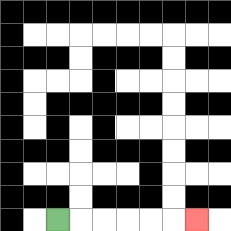{'start': '[2, 9]', 'end': '[8, 9]', 'path_directions': 'R,R,R,R,R,R', 'path_coordinates': '[[2, 9], [3, 9], [4, 9], [5, 9], [6, 9], [7, 9], [8, 9]]'}